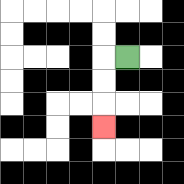{'start': '[5, 2]', 'end': '[4, 5]', 'path_directions': 'L,D,D,D', 'path_coordinates': '[[5, 2], [4, 2], [4, 3], [4, 4], [4, 5]]'}